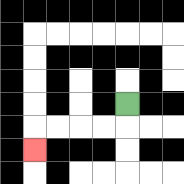{'start': '[5, 4]', 'end': '[1, 6]', 'path_directions': 'D,L,L,L,L,D', 'path_coordinates': '[[5, 4], [5, 5], [4, 5], [3, 5], [2, 5], [1, 5], [1, 6]]'}